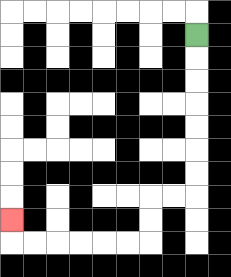{'start': '[8, 1]', 'end': '[0, 9]', 'path_directions': 'D,D,D,D,D,D,D,L,L,D,D,L,L,L,L,L,L,U', 'path_coordinates': '[[8, 1], [8, 2], [8, 3], [8, 4], [8, 5], [8, 6], [8, 7], [8, 8], [7, 8], [6, 8], [6, 9], [6, 10], [5, 10], [4, 10], [3, 10], [2, 10], [1, 10], [0, 10], [0, 9]]'}